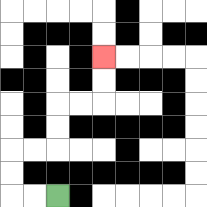{'start': '[2, 8]', 'end': '[4, 2]', 'path_directions': 'L,L,U,U,R,R,U,U,R,R,U,U', 'path_coordinates': '[[2, 8], [1, 8], [0, 8], [0, 7], [0, 6], [1, 6], [2, 6], [2, 5], [2, 4], [3, 4], [4, 4], [4, 3], [4, 2]]'}